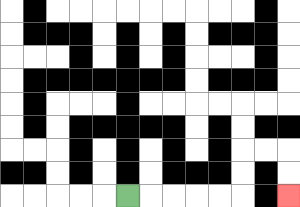{'start': '[5, 8]', 'end': '[12, 8]', 'path_directions': 'R,R,R,R,R,U,U,R,R,D,D', 'path_coordinates': '[[5, 8], [6, 8], [7, 8], [8, 8], [9, 8], [10, 8], [10, 7], [10, 6], [11, 6], [12, 6], [12, 7], [12, 8]]'}